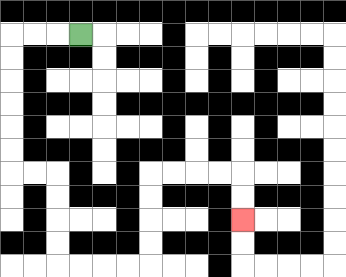{'start': '[3, 1]', 'end': '[10, 9]', 'path_directions': 'L,L,L,D,D,D,D,D,D,R,R,D,D,D,D,R,R,R,R,U,U,U,U,R,R,R,R,D,D', 'path_coordinates': '[[3, 1], [2, 1], [1, 1], [0, 1], [0, 2], [0, 3], [0, 4], [0, 5], [0, 6], [0, 7], [1, 7], [2, 7], [2, 8], [2, 9], [2, 10], [2, 11], [3, 11], [4, 11], [5, 11], [6, 11], [6, 10], [6, 9], [6, 8], [6, 7], [7, 7], [8, 7], [9, 7], [10, 7], [10, 8], [10, 9]]'}